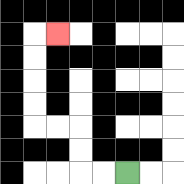{'start': '[5, 7]', 'end': '[2, 1]', 'path_directions': 'L,L,U,U,L,L,U,U,U,U,R', 'path_coordinates': '[[5, 7], [4, 7], [3, 7], [3, 6], [3, 5], [2, 5], [1, 5], [1, 4], [1, 3], [1, 2], [1, 1], [2, 1]]'}